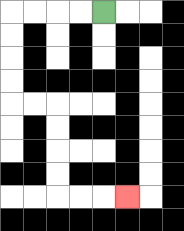{'start': '[4, 0]', 'end': '[5, 8]', 'path_directions': 'L,L,L,L,D,D,D,D,R,R,D,D,D,D,R,R,R', 'path_coordinates': '[[4, 0], [3, 0], [2, 0], [1, 0], [0, 0], [0, 1], [0, 2], [0, 3], [0, 4], [1, 4], [2, 4], [2, 5], [2, 6], [2, 7], [2, 8], [3, 8], [4, 8], [5, 8]]'}